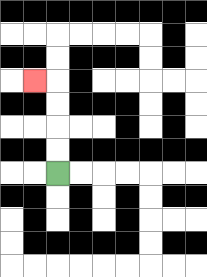{'start': '[2, 7]', 'end': '[1, 3]', 'path_directions': 'U,U,U,U,L', 'path_coordinates': '[[2, 7], [2, 6], [2, 5], [2, 4], [2, 3], [1, 3]]'}